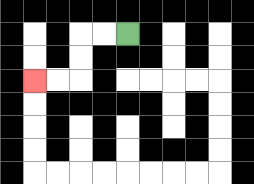{'start': '[5, 1]', 'end': '[1, 3]', 'path_directions': 'L,L,D,D,L,L', 'path_coordinates': '[[5, 1], [4, 1], [3, 1], [3, 2], [3, 3], [2, 3], [1, 3]]'}